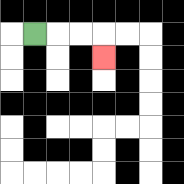{'start': '[1, 1]', 'end': '[4, 2]', 'path_directions': 'R,R,R,D', 'path_coordinates': '[[1, 1], [2, 1], [3, 1], [4, 1], [4, 2]]'}